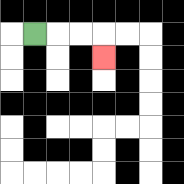{'start': '[1, 1]', 'end': '[4, 2]', 'path_directions': 'R,R,R,D', 'path_coordinates': '[[1, 1], [2, 1], [3, 1], [4, 1], [4, 2]]'}